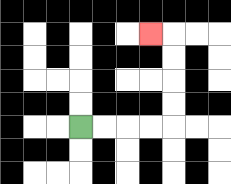{'start': '[3, 5]', 'end': '[6, 1]', 'path_directions': 'R,R,R,R,U,U,U,U,L', 'path_coordinates': '[[3, 5], [4, 5], [5, 5], [6, 5], [7, 5], [7, 4], [7, 3], [7, 2], [7, 1], [6, 1]]'}